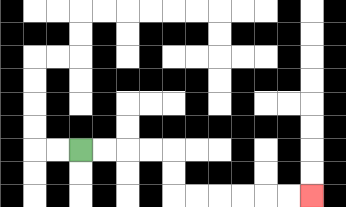{'start': '[3, 6]', 'end': '[13, 8]', 'path_directions': 'R,R,R,R,D,D,R,R,R,R,R,R', 'path_coordinates': '[[3, 6], [4, 6], [5, 6], [6, 6], [7, 6], [7, 7], [7, 8], [8, 8], [9, 8], [10, 8], [11, 8], [12, 8], [13, 8]]'}